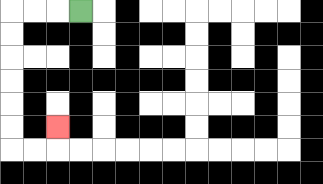{'start': '[3, 0]', 'end': '[2, 5]', 'path_directions': 'L,L,L,D,D,D,D,D,D,R,R,U', 'path_coordinates': '[[3, 0], [2, 0], [1, 0], [0, 0], [0, 1], [0, 2], [0, 3], [0, 4], [0, 5], [0, 6], [1, 6], [2, 6], [2, 5]]'}